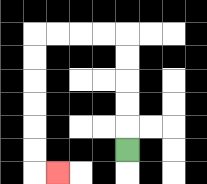{'start': '[5, 6]', 'end': '[2, 7]', 'path_directions': 'U,U,U,U,U,L,L,L,L,D,D,D,D,D,D,R', 'path_coordinates': '[[5, 6], [5, 5], [5, 4], [5, 3], [5, 2], [5, 1], [4, 1], [3, 1], [2, 1], [1, 1], [1, 2], [1, 3], [1, 4], [1, 5], [1, 6], [1, 7], [2, 7]]'}